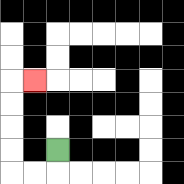{'start': '[2, 6]', 'end': '[1, 3]', 'path_directions': 'D,L,L,U,U,U,U,R', 'path_coordinates': '[[2, 6], [2, 7], [1, 7], [0, 7], [0, 6], [0, 5], [0, 4], [0, 3], [1, 3]]'}